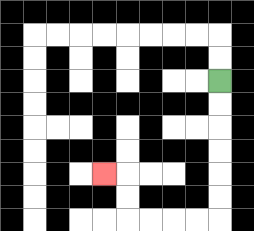{'start': '[9, 3]', 'end': '[4, 7]', 'path_directions': 'D,D,D,D,D,D,L,L,L,L,U,U,L', 'path_coordinates': '[[9, 3], [9, 4], [9, 5], [9, 6], [9, 7], [9, 8], [9, 9], [8, 9], [7, 9], [6, 9], [5, 9], [5, 8], [5, 7], [4, 7]]'}